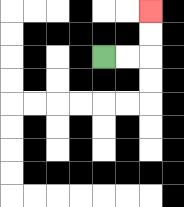{'start': '[4, 2]', 'end': '[6, 0]', 'path_directions': 'R,R,U,U', 'path_coordinates': '[[4, 2], [5, 2], [6, 2], [6, 1], [6, 0]]'}